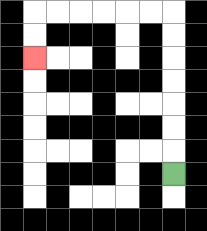{'start': '[7, 7]', 'end': '[1, 2]', 'path_directions': 'U,U,U,U,U,U,U,L,L,L,L,L,L,D,D', 'path_coordinates': '[[7, 7], [7, 6], [7, 5], [7, 4], [7, 3], [7, 2], [7, 1], [7, 0], [6, 0], [5, 0], [4, 0], [3, 0], [2, 0], [1, 0], [1, 1], [1, 2]]'}